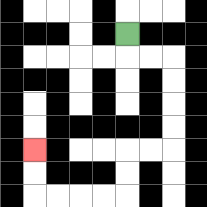{'start': '[5, 1]', 'end': '[1, 6]', 'path_directions': 'D,R,R,D,D,D,D,L,L,D,D,L,L,L,L,U,U', 'path_coordinates': '[[5, 1], [5, 2], [6, 2], [7, 2], [7, 3], [7, 4], [7, 5], [7, 6], [6, 6], [5, 6], [5, 7], [5, 8], [4, 8], [3, 8], [2, 8], [1, 8], [1, 7], [1, 6]]'}